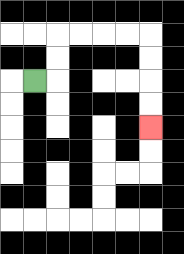{'start': '[1, 3]', 'end': '[6, 5]', 'path_directions': 'R,U,U,R,R,R,R,D,D,D,D', 'path_coordinates': '[[1, 3], [2, 3], [2, 2], [2, 1], [3, 1], [4, 1], [5, 1], [6, 1], [6, 2], [6, 3], [6, 4], [6, 5]]'}